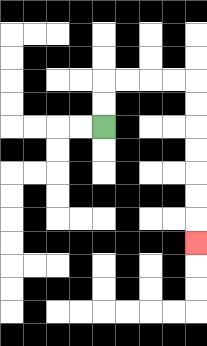{'start': '[4, 5]', 'end': '[8, 10]', 'path_directions': 'U,U,R,R,R,R,D,D,D,D,D,D,D', 'path_coordinates': '[[4, 5], [4, 4], [4, 3], [5, 3], [6, 3], [7, 3], [8, 3], [8, 4], [8, 5], [8, 6], [8, 7], [8, 8], [8, 9], [8, 10]]'}